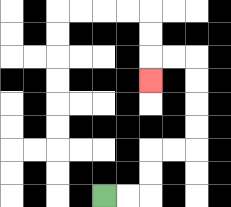{'start': '[4, 8]', 'end': '[6, 3]', 'path_directions': 'R,R,U,U,R,R,U,U,U,U,L,L,D', 'path_coordinates': '[[4, 8], [5, 8], [6, 8], [6, 7], [6, 6], [7, 6], [8, 6], [8, 5], [8, 4], [8, 3], [8, 2], [7, 2], [6, 2], [6, 3]]'}